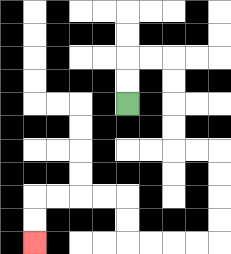{'start': '[5, 4]', 'end': '[1, 10]', 'path_directions': 'U,U,R,R,D,D,D,D,R,R,D,D,D,D,L,L,L,L,U,U,L,L,L,L,D,D', 'path_coordinates': '[[5, 4], [5, 3], [5, 2], [6, 2], [7, 2], [7, 3], [7, 4], [7, 5], [7, 6], [8, 6], [9, 6], [9, 7], [9, 8], [9, 9], [9, 10], [8, 10], [7, 10], [6, 10], [5, 10], [5, 9], [5, 8], [4, 8], [3, 8], [2, 8], [1, 8], [1, 9], [1, 10]]'}